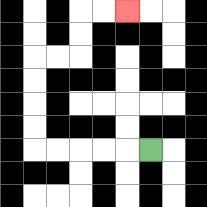{'start': '[6, 6]', 'end': '[5, 0]', 'path_directions': 'L,L,L,L,L,U,U,U,U,R,R,U,U,R,R', 'path_coordinates': '[[6, 6], [5, 6], [4, 6], [3, 6], [2, 6], [1, 6], [1, 5], [1, 4], [1, 3], [1, 2], [2, 2], [3, 2], [3, 1], [3, 0], [4, 0], [5, 0]]'}